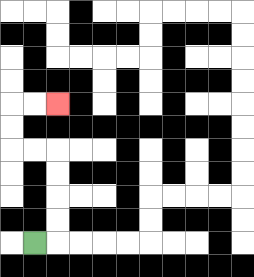{'start': '[1, 10]', 'end': '[2, 4]', 'path_directions': 'R,U,U,U,U,L,L,U,U,R,R', 'path_coordinates': '[[1, 10], [2, 10], [2, 9], [2, 8], [2, 7], [2, 6], [1, 6], [0, 6], [0, 5], [0, 4], [1, 4], [2, 4]]'}